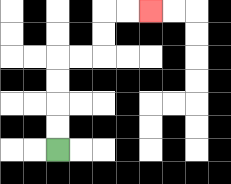{'start': '[2, 6]', 'end': '[6, 0]', 'path_directions': 'U,U,U,U,R,R,U,U,R,R', 'path_coordinates': '[[2, 6], [2, 5], [2, 4], [2, 3], [2, 2], [3, 2], [4, 2], [4, 1], [4, 0], [5, 0], [6, 0]]'}